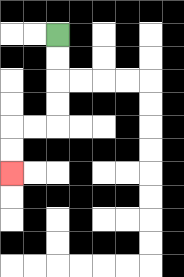{'start': '[2, 1]', 'end': '[0, 7]', 'path_directions': 'D,D,D,D,L,L,D,D', 'path_coordinates': '[[2, 1], [2, 2], [2, 3], [2, 4], [2, 5], [1, 5], [0, 5], [0, 6], [0, 7]]'}